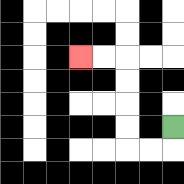{'start': '[7, 5]', 'end': '[3, 2]', 'path_directions': 'D,L,L,U,U,U,U,L,L', 'path_coordinates': '[[7, 5], [7, 6], [6, 6], [5, 6], [5, 5], [5, 4], [5, 3], [5, 2], [4, 2], [3, 2]]'}